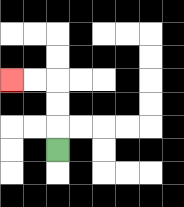{'start': '[2, 6]', 'end': '[0, 3]', 'path_directions': 'U,U,U,L,L', 'path_coordinates': '[[2, 6], [2, 5], [2, 4], [2, 3], [1, 3], [0, 3]]'}